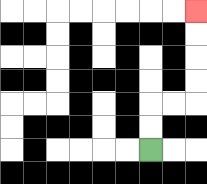{'start': '[6, 6]', 'end': '[8, 0]', 'path_directions': 'U,U,R,R,U,U,U,U', 'path_coordinates': '[[6, 6], [6, 5], [6, 4], [7, 4], [8, 4], [8, 3], [8, 2], [8, 1], [8, 0]]'}